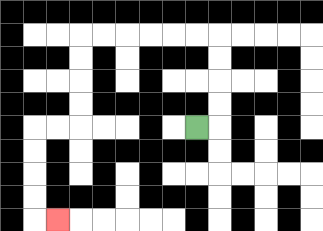{'start': '[8, 5]', 'end': '[2, 9]', 'path_directions': 'R,U,U,U,U,L,L,L,L,L,L,D,D,D,D,L,L,D,D,D,D,R', 'path_coordinates': '[[8, 5], [9, 5], [9, 4], [9, 3], [9, 2], [9, 1], [8, 1], [7, 1], [6, 1], [5, 1], [4, 1], [3, 1], [3, 2], [3, 3], [3, 4], [3, 5], [2, 5], [1, 5], [1, 6], [1, 7], [1, 8], [1, 9], [2, 9]]'}